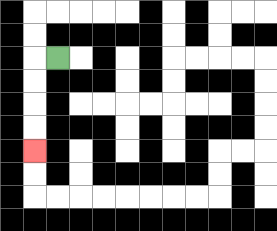{'start': '[2, 2]', 'end': '[1, 6]', 'path_directions': 'L,D,D,D,D', 'path_coordinates': '[[2, 2], [1, 2], [1, 3], [1, 4], [1, 5], [1, 6]]'}